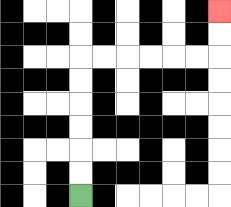{'start': '[3, 8]', 'end': '[9, 0]', 'path_directions': 'U,U,U,U,U,U,R,R,R,R,R,R,U,U', 'path_coordinates': '[[3, 8], [3, 7], [3, 6], [3, 5], [3, 4], [3, 3], [3, 2], [4, 2], [5, 2], [6, 2], [7, 2], [8, 2], [9, 2], [9, 1], [9, 0]]'}